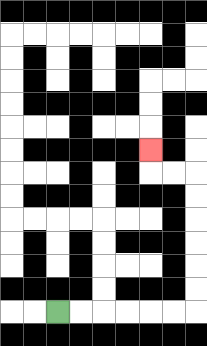{'start': '[2, 13]', 'end': '[6, 6]', 'path_directions': 'R,R,R,R,R,R,U,U,U,U,U,U,L,L,U', 'path_coordinates': '[[2, 13], [3, 13], [4, 13], [5, 13], [6, 13], [7, 13], [8, 13], [8, 12], [8, 11], [8, 10], [8, 9], [8, 8], [8, 7], [7, 7], [6, 7], [6, 6]]'}